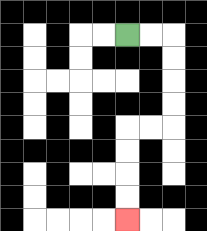{'start': '[5, 1]', 'end': '[5, 9]', 'path_directions': 'R,R,D,D,D,D,L,L,D,D,D,D', 'path_coordinates': '[[5, 1], [6, 1], [7, 1], [7, 2], [7, 3], [7, 4], [7, 5], [6, 5], [5, 5], [5, 6], [5, 7], [5, 8], [5, 9]]'}